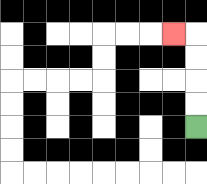{'start': '[8, 5]', 'end': '[7, 1]', 'path_directions': 'U,U,U,U,L', 'path_coordinates': '[[8, 5], [8, 4], [8, 3], [8, 2], [8, 1], [7, 1]]'}